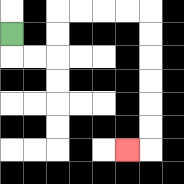{'start': '[0, 1]', 'end': '[5, 6]', 'path_directions': 'D,R,R,U,U,R,R,R,R,D,D,D,D,D,D,L', 'path_coordinates': '[[0, 1], [0, 2], [1, 2], [2, 2], [2, 1], [2, 0], [3, 0], [4, 0], [5, 0], [6, 0], [6, 1], [6, 2], [6, 3], [6, 4], [6, 5], [6, 6], [5, 6]]'}